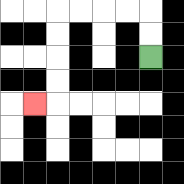{'start': '[6, 2]', 'end': '[1, 4]', 'path_directions': 'U,U,L,L,L,L,D,D,D,D,L', 'path_coordinates': '[[6, 2], [6, 1], [6, 0], [5, 0], [4, 0], [3, 0], [2, 0], [2, 1], [2, 2], [2, 3], [2, 4], [1, 4]]'}